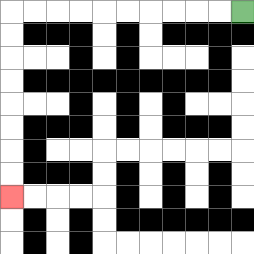{'start': '[10, 0]', 'end': '[0, 8]', 'path_directions': 'L,L,L,L,L,L,L,L,L,L,D,D,D,D,D,D,D,D', 'path_coordinates': '[[10, 0], [9, 0], [8, 0], [7, 0], [6, 0], [5, 0], [4, 0], [3, 0], [2, 0], [1, 0], [0, 0], [0, 1], [0, 2], [0, 3], [0, 4], [0, 5], [0, 6], [0, 7], [0, 8]]'}